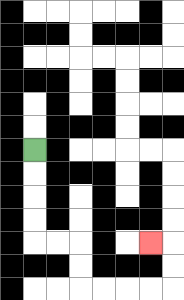{'start': '[1, 6]', 'end': '[6, 10]', 'path_directions': 'D,D,D,D,R,R,D,D,R,R,R,R,U,U,L', 'path_coordinates': '[[1, 6], [1, 7], [1, 8], [1, 9], [1, 10], [2, 10], [3, 10], [3, 11], [3, 12], [4, 12], [5, 12], [6, 12], [7, 12], [7, 11], [7, 10], [6, 10]]'}